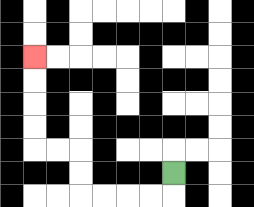{'start': '[7, 7]', 'end': '[1, 2]', 'path_directions': 'D,L,L,L,L,U,U,L,L,U,U,U,U', 'path_coordinates': '[[7, 7], [7, 8], [6, 8], [5, 8], [4, 8], [3, 8], [3, 7], [3, 6], [2, 6], [1, 6], [1, 5], [1, 4], [1, 3], [1, 2]]'}